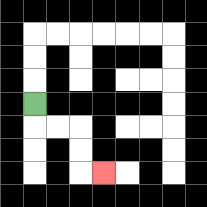{'start': '[1, 4]', 'end': '[4, 7]', 'path_directions': 'D,R,R,D,D,R', 'path_coordinates': '[[1, 4], [1, 5], [2, 5], [3, 5], [3, 6], [3, 7], [4, 7]]'}